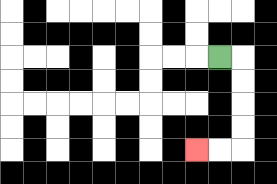{'start': '[9, 2]', 'end': '[8, 6]', 'path_directions': 'R,D,D,D,D,L,L', 'path_coordinates': '[[9, 2], [10, 2], [10, 3], [10, 4], [10, 5], [10, 6], [9, 6], [8, 6]]'}